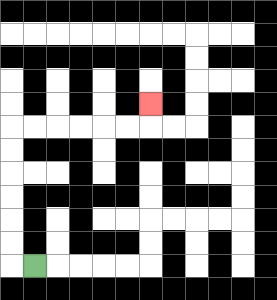{'start': '[1, 11]', 'end': '[6, 4]', 'path_directions': 'L,U,U,U,U,U,U,R,R,R,R,R,R,U', 'path_coordinates': '[[1, 11], [0, 11], [0, 10], [0, 9], [0, 8], [0, 7], [0, 6], [0, 5], [1, 5], [2, 5], [3, 5], [4, 5], [5, 5], [6, 5], [6, 4]]'}